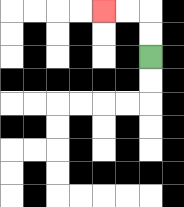{'start': '[6, 2]', 'end': '[4, 0]', 'path_directions': 'U,U,L,L', 'path_coordinates': '[[6, 2], [6, 1], [6, 0], [5, 0], [4, 0]]'}